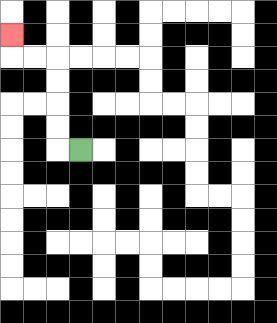{'start': '[3, 6]', 'end': '[0, 1]', 'path_directions': 'L,U,U,U,U,L,L,U', 'path_coordinates': '[[3, 6], [2, 6], [2, 5], [2, 4], [2, 3], [2, 2], [1, 2], [0, 2], [0, 1]]'}